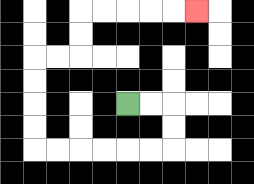{'start': '[5, 4]', 'end': '[8, 0]', 'path_directions': 'R,R,D,D,L,L,L,L,L,L,U,U,U,U,R,R,U,U,R,R,R,R,R', 'path_coordinates': '[[5, 4], [6, 4], [7, 4], [7, 5], [7, 6], [6, 6], [5, 6], [4, 6], [3, 6], [2, 6], [1, 6], [1, 5], [1, 4], [1, 3], [1, 2], [2, 2], [3, 2], [3, 1], [3, 0], [4, 0], [5, 0], [6, 0], [7, 0], [8, 0]]'}